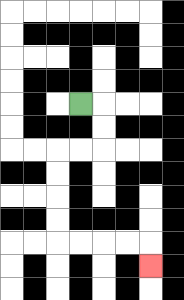{'start': '[3, 4]', 'end': '[6, 11]', 'path_directions': 'R,D,D,L,L,D,D,D,D,R,R,R,R,D', 'path_coordinates': '[[3, 4], [4, 4], [4, 5], [4, 6], [3, 6], [2, 6], [2, 7], [2, 8], [2, 9], [2, 10], [3, 10], [4, 10], [5, 10], [6, 10], [6, 11]]'}